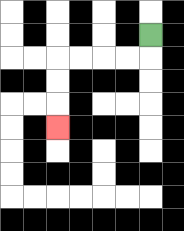{'start': '[6, 1]', 'end': '[2, 5]', 'path_directions': 'D,L,L,L,L,D,D,D', 'path_coordinates': '[[6, 1], [6, 2], [5, 2], [4, 2], [3, 2], [2, 2], [2, 3], [2, 4], [2, 5]]'}